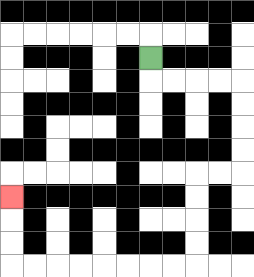{'start': '[6, 2]', 'end': '[0, 8]', 'path_directions': 'D,R,R,R,R,D,D,D,D,L,L,D,D,D,D,L,L,L,L,L,L,L,L,U,U,U', 'path_coordinates': '[[6, 2], [6, 3], [7, 3], [8, 3], [9, 3], [10, 3], [10, 4], [10, 5], [10, 6], [10, 7], [9, 7], [8, 7], [8, 8], [8, 9], [8, 10], [8, 11], [7, 11], [6, 11], [5, 11], [4, 11], [3, 11], [2, 11], [1, 11], [0, 11], [0, 10], [0, 9], [0, 8]]'}